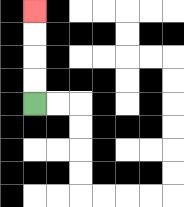{'start': '[1, 4]', 'end': '[1, 0]', 'path_directions': 'U,U,U,U', 'path_coordinates': '[[1, 4], [1, 3], [1, 2], [1, 1], [1, 0]]'}